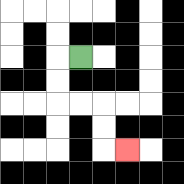{'start': '[3, 2]', 'end': '[5, 6]', 'path_directions': 'L,D,D,R,R,D,D,R', 'path_coordinates': '[[3, 2], [2, 2], [2, 3], [2, 4], [3, 4], [4, 4], [4, 5], [4, 6], [5, 6]]'}